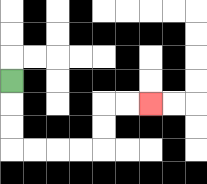{'start': '[0, 3]', 'end': '[6, 4]', 'path_directions': 'D,D,D,R,R,R,R,U,U,R,R', 'path_coordinates': '[[0, 3], [0, 4], [0, 5], [0, 6], [1, 6], [2, 6], [3, 6], [4, 6], [4, 5], [4, 4], [5, 4], [6, 4]]'}